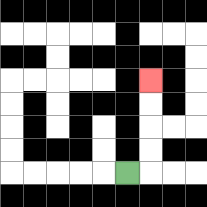{'start': '[5, 7]', 'end': '[6, 3]', 'path_directions': 'R,U,U,U,U', 'path_coordinates': '[[5, 7], [6, 7], [6, 6], [6, 5], [6, 4], [6, 3]]'}